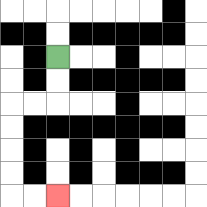{'start': '[2, 2]', 'end': '[2, 8]', 'path_directions': 'D,D,L,L,D,D,D,D,R,R', 'path_coordinates': '[[2, 2], [2, 3], [2, 4], [1, 4], [0, 4], [0, 5], [0, 6], [0, 7], [0, 8], [1, 8], [2, 8]]'}